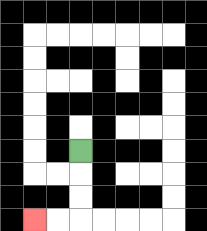{'start': '[3, 6]', 'end': '[1, 9]', 'path_directions': 'D,D,D,L,L', 'path_coordinates': '[[3, 6], [3, 7], [3, 8], [3, 9], [2, 9], [1, 9]]'}